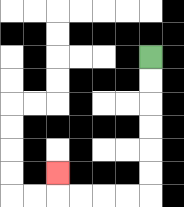{'start': '[6, 2]', 'end': '[2, 7]', 'path_directions': 'D,D,D,D,D,D,L,L,L,L,U', 'path_coordinates': '[[6, 2], [6, 3], [6, 4], [6, 5], [6, 6], [6, 7], [6, 8], [5, 8], [4, 8], [3, 8], [2, 8], [2, 7]]'}